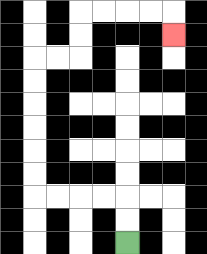{'start': '[5, 10]', 'end': '[7, 1]', 'path_directions': 'U,U,L,L,L,L,U,U,U,U,U,U,R,R,U,U,R,R,R,R,D', 'path_coordinates': '[[5, 10], [5, 9], [5, 8], [4, 8], [3, 8], [2, 8], [1, 8], [1, 7], [1, 6], [1, 5], [1, 4], [1, 3], [1, 2], [2, 2], [3, 2], [3, 1], [3, 0], [4, 0], [5, 0], [6, 0], [7, 0], [7, 1]]'}